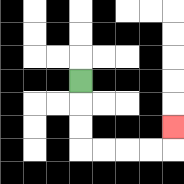{'start': '[3, 3]', 'end': '[7, 5]', 'path_directions': 'D,D,D,R,R,R,R,U', 'path_coordinates': '[[3, 3], [3, 4], [3, 5], [3, 6], [4, 6], [5, 6], [6, 6], [7, 6], [7, 5]]'}